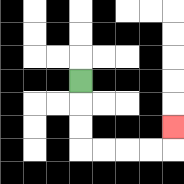{'start': '[3, 3]', 'end': '[7, 5]', 'path_directions': 'D,D,D,R,R,R,R,U', 'path_coordinates': '[[3, 3], [3, 4], [3, 5], [3, 6], [4, 6], [5, 6], [6, 6], [7, 6], [7, 5]]'}